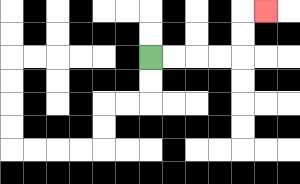{'start': '[6, 2]', 'end': '[11, 0]', 'path_directions': 'R,R,R,R,U,U,R', 'path_coordinates': '[[6, 2], [7, 2], [8, 2], [9, 2], [10, 2], [10, 1], [10, 0], [11, 0]]'}